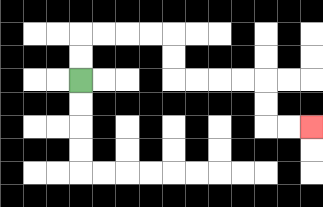{'start': '[3, 3]', 'end': '[13, 5]', 'path_directions': 'U,U,R,R,R,R,D,D,R,R,R,R,D,D,R,R', 'path_coordinates': '[[3, 3], [3, 2], [3, 1], [4, 1], [5, 1], [6, 1], [7, 1], [7, 2], [7, 3], [8, 3], [9, 3], [10, 3], [11, 3], [11, 4], [11, 5], [12, 5], [13, 5]]'}